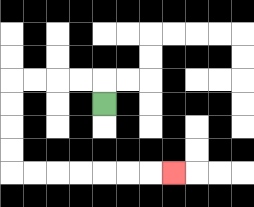{'start': '[4, 4]', 'end': '[7, 7]', 'path_directions': 'U,L,L,L,L,D,D,D,D,R,R,R,R,R,R,R', 'path_coordinates': '[[4, 4], [4, 3], [3, 3], [2, 3], [1, 3], [0, 3], [0, 4], [0, 5], [0, 6], [0, 7], [1, 7], [2, 7], [3, 7], [4, 7], [5, 7], [6, 7], [7, 7]]'}